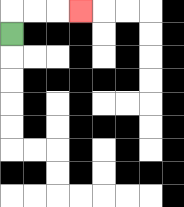{'start': '[0, 1]', 'end': '[3, 0]', 'path_directions': 'U,R,R,R', 'path_coordinates': '[[0, 1], [0, 0], [1, 0], [2, 0], [3, 0]]'}